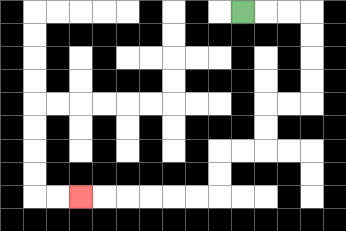{'start': '[10, 0]', 'end': '[3, 8]', 'path_directions': 'R,R,R,D,D,D,D,L,L,D,D,L,L,D,D,L,L,L,L,L,L', 'path_coordinates': '[[10, 0], [11, 0], [12, 0], [13, 0], [13, 1], [13, 2], [13, 3], [13, 4], [12, 4], [11, 4], [11, 5], [11, 6], [10, 6], [9, 6], [9, 7], [9, 8], [8, 8], [7, 8], [6, 8], [5, 8], [4, 8], [3, 8]]'}